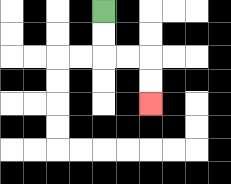{'start': '[4, 0]', 'end': '[6, 4]', 'path_directions': 'D,D,R,R,D,D', 'path_coordinates': '[[4, 0], [4, 1], [4, 2], [5, 2], [6, 2], [6, 3], [6, 4]]'}